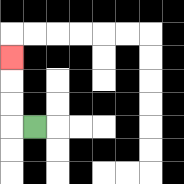{'start': '[1, 5]', 'end': '[0, 2]', 'path_directions': 'L,U,U,U', 'path_coordinates': '[[1, 5], [0, 5], [0, 4], [0, 3], [0, 2]]'}